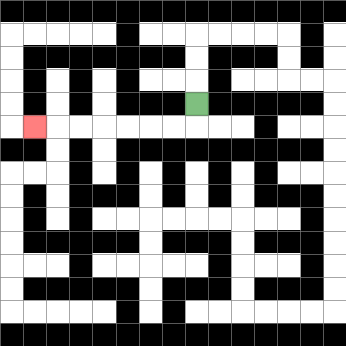{'start': '[8, 4]', 'end': '[1, 5]', 'path_directions': 'D,L,L,L,L,L,L,L', 'path_coordinates': '[[8, 4], [8, 5], [7, 5], [6, 5], [5, 5], [4, 5], [3, 5], [2, 5], [1, 5]]'}